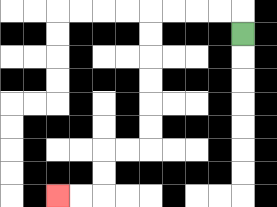{'start': '[10, 1]', 'end': '[2, 8]', 'path_directions': 'U,L,L,L,L,D,D,D,D,D,D,L,L,D,D,L,L', 'path_coordinates': '[[10, 1], [10, 0], [9, 0], [8, 0], [7, 0], [6, 0], [6, 1], [6, 2], [6, 3], [6, 4], [6, 5], [6, 6], [5, 6], [4, 6], [4, 7], [4, 8], [3, 8], [2, 8]]'}